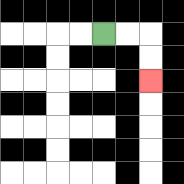{'start': '[4, 1]', 'end': '[6, 3]', 'path_directions': 'R,R,D,D', 'path_coordinates': '[[4, 1], [5, 1], [6, 1], [6, 2], [6, 3]]'}